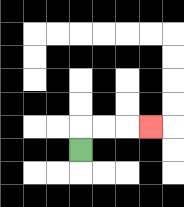{'start': '[3, 6]', 'end': '[6, 5]', 'path_directions': 'U,R,R,R', 'path_coordinates': '[[3, 6], [3, 5], [4, 5], [5, 5], [6, 5]]'}